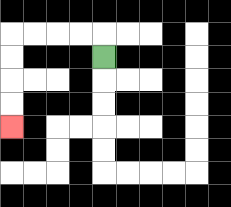{'start': '[4, 2]', 'end': '[0, 5]', 'path_directions': 'U,L,L,L,L,D,D,D,D', 'path_coordinates': '[[4, 2], [4, 1], [3, 1], [2, 1], [1, 1], [0, 1], [0, 2], [0, 3], [0, 4], [0, 5]]'}